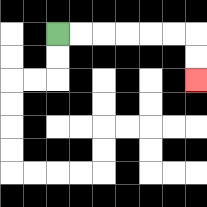{'start': '[2, 1]', 'end': '[8, 3]', 'path_directions': 'R,R,R,R,R,R,D,D', 'path_coordinates': '[[2, 1], [3, 1], [4, 1], [5, 1], [6, 1], [7, 1], [8, 1], [8, 2], [8, 3]]'}